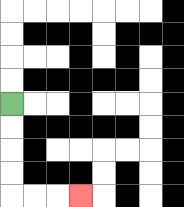{'start': '[0, 4]', 'end': '[3, 8]', 'path_directions': 'D,D,D,D,R,R,R', 'path_coordinates': '[[0, 4], [0, 5], [0, 6], [0, 7], [0, 8], [1, 8], [2, 8], [3, 8]]'}